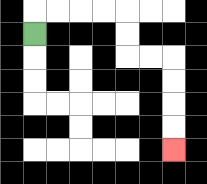{'start': '[1, 1]', 'end': '[7, 6]', 'path_directions': 'U,R,R,R,R,D,D,R,R,D,D,D,D', 'path_coordinates': '[[1, 1], [1, 0], [2, 0], [3, 0], [4, 0], [5, 0], [5, 1], [5, 2], [6, 2], [7, 2], [7, 3], [7, 4], [7, 5], [7, 6]]'}